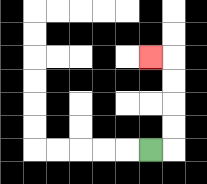{'start': '[6, 6]', 'end': '[6, 2]', 'path_directions': 'R,U,U,U,U,L', 'path_coordinates': '[[6, 6], [7, 6], [7, 5], [7, 4], [7, 3], [7, 2], [6, 2]]'}